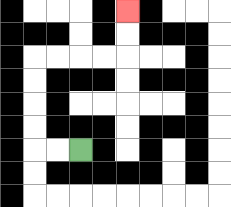{'start': '[3, 6]', 'end': '[5, 0]', 'path_directions': 'L,L,U,U,U,U,R,R,R,R,U,U', 'path_coordinates': '[[3, 6], [2, 6], [1, 6], [1, 5], [1, 4], [1, 3], [1, 2], [2, 2], [3, 2], [4, 2], [5, 2], [5, 1], [5, 0]]'}